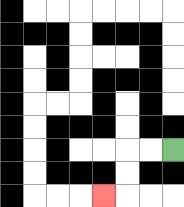{'start': '[7, 6]', 'end': '[4, 8]', 'path_directions': 'L,L,D,D,L', 'path_coordinates': '[[7, 6], [6, 6], [5, 6], [5, 7], [5, 8], [4, 8]]'}